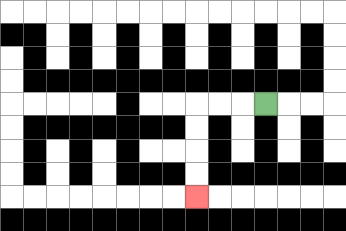{'start': '[11, 4]', 'end': '[8, 8]', 'path_directions': 'L,L,L,D,D,D,D', 'path_coordinates': '[[11, 4], [10, 4], [9, 4], [8, 4], [8, 5], [8, 6], [8, 7], [8, 8]]'}